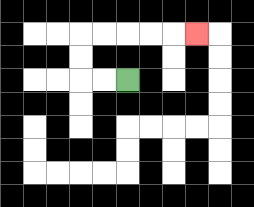{'start': '[5, 3]', 'end': '[8, 1]', 'path_directions': 'L,L,U,U,R,R,R,R,R', 'path_coordinates': '[[5, 3], [4, 3], [3, 3], [3, 2], [3, 1], [4, 1], [5, 1], [6, 1], [7, 1], [8, 1]]'}